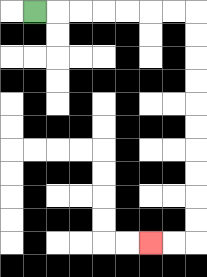{'start': '[1, 0]', 'end': '[6, 10]', 'path_directions': 'R,R,R,R,R,R,R,D,D,D,D,D,D,D,D,D,D,L,L', 'path_coordinates': '[[1, 0], [2, 0], [3, 0], [4, 0], [5, 0], [6, 0], [7, 0], [8, 0], [8, 1], [8, 2], [8, 3], [8, 4], [8, 5], [8, 6], [8, 7], [8, 8], [8, 9], [8, 10], [7, 10], [6, 10]]'}